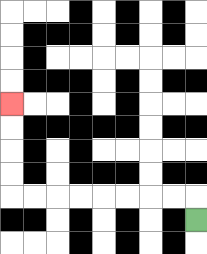{'start': '[8, 9]', 'end': '[0, 4]', 'path_directions': 'U,L,L,L,L,L,L,L,L,U,U,U,U', 'path_coordinates': '[[8, 9], [8, 8], [7, 8], [6, 8], [5, 8], [4, 8], [3, 8], [2, 8], [1, 8], [0, 8], [0, 7], [0, 6], [0, 5], [0, 4]]'}